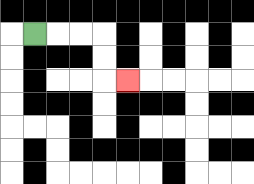{'start': '[1, 1]', 'end': '[5, 3]', 'path_directions': 'R,R,R,D,D,R', 'path_coordinates': '[[1, 1], [2, 1], [3, 1], [4, 1], [4, 2], [4, 3], [5, 3]]'}